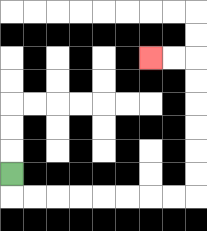{'start': '[0, 7]', 'end': '[6, 2]', 'path_directions': 'D,R,R,R,R,R,R,R,R,U,U,U,U,U,U,L,L', 'path_coordinates': '[[0, 7], [0, 8], [1, 8], [2, 8], [3, 8], [4, 8], [5, 8], [6, 8], [7, 8], [8, 8], [8, 7], [8, 6], [8, 5], [8, 4], [8, 3], [8, 2], [7, 2], [6, 2]]'}